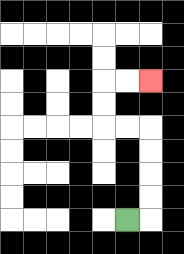{'start': '[5, 9]', 'end': '[6, 3]', 'path_directions': 'R,U,U,U,U,L,L,U,U,R,R', 'path_coordinates': '[[5, 9], [6, 9], [6, 8], [6, 7], [6, 6], [6, 5], [5, 5], [4, 5], [4, 4], [4, 3], [5, 3], [6, 3]]'}